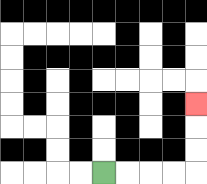{'start': '[4, 7]', 'end': '[8, 4]', 'path_directions': 'R,R,R,R,U,U,U', 'path_coordinates': '[[4, 7], [5, 7], [6, 7], [7, 7], [8, 7], [8, 6], [8, 5], [8, 4]]'}